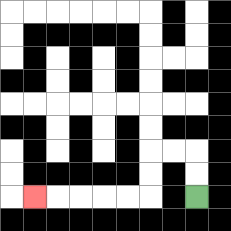{'start': '[8, 8]', 'end': '[1, 8]', 'path_directions': 'U,U,L,L,D,D,L,L,L,L,L', 'path_coordinates': '[[8, 8], [8, 7], [8, 6], [7, 6], [6, 6], [6, 7], [6, 8], [5, 8], [4, 8], [3, 8], [2, 8], [1, 8]]'}